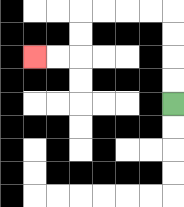{'start': '[7, 4]', 'end': '[1, 2]', 'path_directions': 'U,U,U,U,L,L,L,L,D,D,L,L', 'path_coordinates': '[[7, 4], [7, 3], [7, 2], [7, 1], [7, 0], [6, 0], [5, 0], [4, 0], [3, 0], [3, 1], [3, 2], [2, 2], [1, 2]]'}